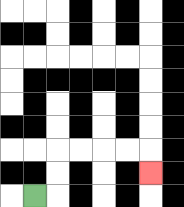{'start': '[1, 8]', 'end': '[6, 7]', 'path_directions': 'R,U,U,R,R,R,R,D', 'path_coordinates': '[[1, 8], [2, 8], [2, 7], [2, 6], [3, 6], [4, 6], [5, 6], [6, 6], [6, 7]]'}